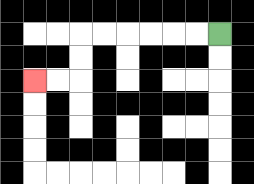{'start': '[9, 1]', 'end': '[1, 3]', 'path_directions': 'L,L,L,L,L,L,D,D,L,L', 'path_coordinates': '[[9, 1], [8, 1], [7, 1], [6, 1], [5, 1], [4, 1], [3, 1], [3, 2], [3, 3], [2, 3], [1, 3]]'}